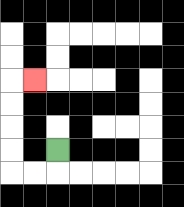{'start': '[2, 6]', 'end': '[1, 3]', 'path_directions': 'D,L,L,U,U,U,U,R', 'path_coordinates': '[[2, 6], [2, 7], [1, 7], [0, 7], [0, 6], [0, 5], [0, 4], [0, 3], [1, 3]]'}